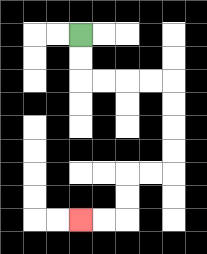{'start': '[3, 1]', 'end': '[3, 9]', 'path_directions': 'D,D,R,R,R,R,D,D,D,D,L,L,D,D,L,L', 'path_coordinates': '[[3, 1], [3, 2], [3, 3], [4, 3], [5, 3], [6, 3], [7, 3], [7, 4], [7, 5], [7, 6], [7, 7], [6, 7], [5, 7], [5, 8], [5, 9], [4, 9], [3, 9]]'}